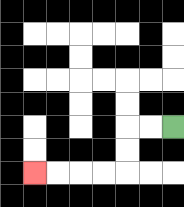{'start': '[7, 5]', 'end': '[1, 7]', 'path_directions': 'L,L,D,D,L,L,L,L', 'path_coordinates': '[[7, 5], [6, 5], [5, 5], [5, 6], [5, 7], [4, 7], [3, 7], [2, 7], [1, 7]]'}